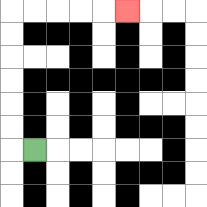{'start': '[1, 6]', 'end': '[5, 0]', 'path_directions': 'L,U,U,U,U,U,U,R,R,R,R,R', 'path_coordinates': '[[1, 6], [0, 6], [0, 5], [0, 4], [0, 3], [0, 2], [0, 1], [0, 0], [1, 0], [2, 0], [3, 0], [4, 0], [5, 0]]'}